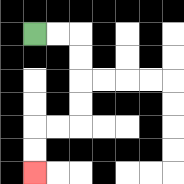{'start': '[1, 1]', 'end': '[1, 7]', 'path_directions': 'R,R,D,D,D,D,L,L,D,D', 'path_coordinates': '[[1, 1], [2, 1], [3, 1], [3, 2], [3, 3], [3, 4], [3, 5], [2, 5], [1, 5], [1, 6], [1, 7]]'}